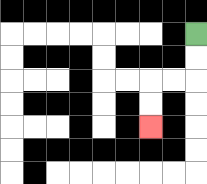{'start': '[8, 1]', 'end': '[6, 5]', 'path_directions': 'D,D,L,L,D,D', 'path_coordinates': '[[8, 1], [8, 2], [8, 3], [7, 3], [6, 3], [6, 4], [6, 5]]'}